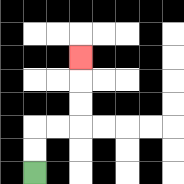{'start': '[1, 7]', 'end': '[3, 2]', 'path_directions': 'U,U,R,R,U,U,U', 'path_coordinates': '[[1, 7], [1, 6], [1, 5], [2, 5], [3, 5], [3, 4], [3, 3], [3, 2]]'}